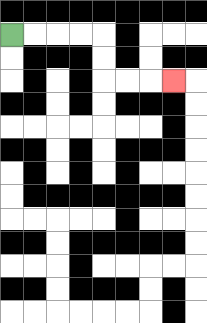{'start': '[0, 1]', 'end': '[7, 3]', 'path_directions': 'R,R,R,R,D,D,R,R,R', 'path_coordinates': '[[0, 1], [1, 1], [2, 1], [3, 1], [4, 1], [4, 2], [4, 3], [5, 3], [6, 3], [7, 3]]'}